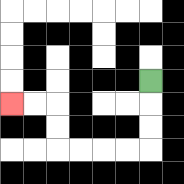{'start': '[6, 3]', 'end': '[0, 4]', 'path_directions': 'D,D,D,L,L,L,L,U,U,L,L', 'path_coordinates': '[[6, 3], [6, 4], [6, 5], [6, 6], [5, 6], [4, 6], [3, 6], [2, 6], [2, 5], [2, 4], [1, 4], [0, 4]]'}